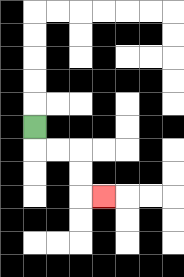{'start': '[1, 5]', 'end': '[4, 8]', 'path_directions': 'D,R,R,D,D,R', 'path_coordinates': '[[1, 5], [1, 6], [2, 6], [3, 6], [3, 7], [3, 8], [4, 8]]'}